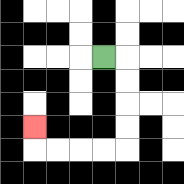{'start': '[4, 2]', 'end': '[1, 5]', 'path_directions': 'R,D,D,D,D,L,L,L,L,U', 'path_coordinates': '[[4, 2], [5, 2], [5, 3], [5, 4], [5, 5], [5, 6], [4, 6], [3, 6], [2, 6], [1, 6], [1, 5]]'}